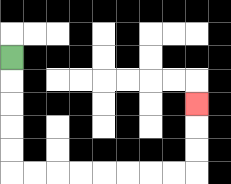{'start': '[0, 2]', 'end': '[8, 4]', 'path_directions': 'D,D,D,D,D,R,R,R,R,R,R,R,R,U,U,U', 'path_coordinates': '[[0, 2], [0, 3], [0, 4], [0, 5], [0, 6], [0, 7], [1, 7], [2, 7], [3, 7], [4, 7], [5, 7], [6, 7], [7, 7], [8, 7], [8, 6], [8, 5], [8, 4]]'}